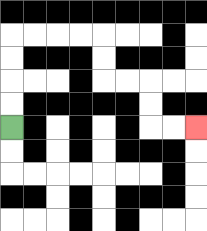{'start': '[0, 5]', 'end': '[8, 5]', 'path_directions': 'U,U,U,U,R,R,R,R,D,D,R,R,D,D,R,R', 'path_coordinates': '[[0, 5], [0, 4], [0, 3], [0, 2], [0, 1], [1, 1], [2, 1], [3, 1], [4, 1], [4, 2], [4, 3], [5, 3], [6, 3], [6, 4], [6, 5], [7, 5], [8, 5]]'}